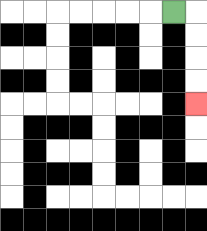{'start': '[7, 0]', 'end': '[8, 4]', 'path_directions': 'R,D,D,D,D', 'path_coordinates': '[[7, 0], [8, 0], [8, 1], [8, 2], [8, 3], [8, 4]]'}